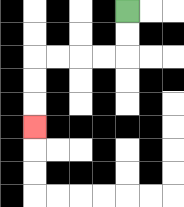{'start': '[5, 0]', 'end': '[1, 5]', 'path_directions': 'D,D,L,L,L,L,D,D,D', 'path_coordinates': '[[5, 0], [5, 1], [5, 2], [4, 2], [3, 2], [2, 2], [1, 2], [1, 3], [1, 4], [1, 5]]'}